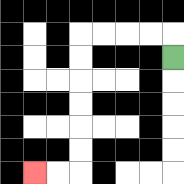{'start': '[7, 2]', 'end': '[1, 7]', 'path_directions': 'U,L,L,L,L,D,D,D,D,D,D,L,L', 'path_coordinates': '[[7, 2], [7, 1], [6, 1], [5, 1], [4, 1], [3, 1], [3, 2], [3, 3], [3, 4], [3, 5], [3, 6], [3, 7], [2, 7], [1, 7]]'}